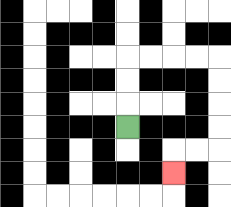{'start': '[5, 5]', 'end': '[7, 7]', 'path_directions': 'U,U,U,R,R,R,R,D,D,D,D,L,L,D', 'path_coordinates': '[[5, 5], [5, 4], [5, 3], [5, 2], [6, 2], [7, 2], [8, 2], [9, 2], [9, 3], [9, 4], [9, 5], [9, 6], [8, 6], [7, 6], [7, 7]]'}